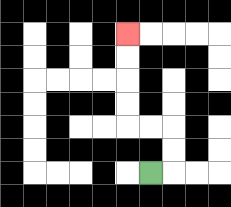{'start': '[6, 7]', 'end': '[5, 1]', 'path_directions': 'R,U,U,L,L,U,U,U,U', 'path_coordinates': '[[6, 7], [7, 7], [7, 6], [7, 5], [6, 5], [5, 5], [5, 4], [5, 3], [5, 2], [5, 1]]'}